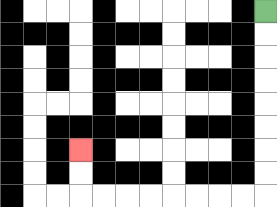{'start': '[11, 0]', 'end': '[3, 6]', 'path_directions': 'D,D,D,D,D,D,D,D,L,L,L,L,L,L,L,L,U,U', 'path_coordinates': '[[11, 0], [11, 1], [11, 2], [11, 3], [11, 4], [11, 5], [11, 6], [11, 7], [11, 8], [10, 8], [9, 8], [8, 8], [7, 8], [6, 8], [5, 8], [4, 8], [3, 8], [3, 7], [3, 6]]'}